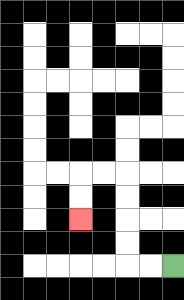{'start': '[7, 11]', 'end': '[3, 9]', 'path_directions': 'L,L,U,U,U,U,L,L,D,D', 'path_coordinates': '[[7, 11], [6, 11], [5, 11], [5, 10], [5, 9], [5, 8], [5, 7], [4, 7], [3, 7], [3, 8], [3, 9]]'}